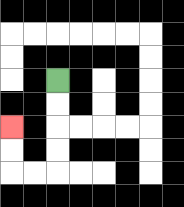{'start': '[2, 3]', 'end': '[0, 5]', 'path_directions': 'D,D,D,D,L,L,U,U', 'path_coordinates': '[[2, 3], [2, 4], [2, 5], [2, 6], [2, 7], [1, 7], [0, 7], [0, 6], [0, 5]]'}